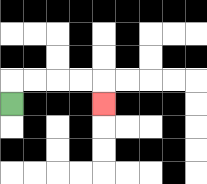{'start': '[0, 4]', 'end': '[4, 4]', 'path_directions': 'U,R,R,R,R,D', 'path_coordinates': '[[0, 4], [0, 3], [1, 3], [2, 3], [3, 3], [4, 3], [4, 4]]'}